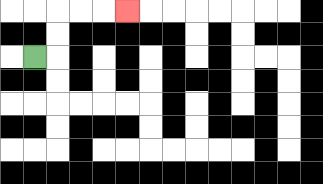{'start': '[1, 2]', 'end': '[5, 0]', 'path_directions': 'R,U,U,R,R,R', 'path_coordinates': '[[1, 2], [2, 2], [2, 1], [2, 0], [3, 0], [4, 0], [5, 0]]'}